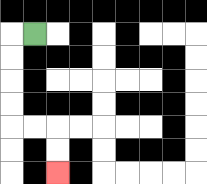{'start': '[1, 1]', 'end': '[2, 7]', 'path_directions': 'L,D,D,D,D,R,R,D,D', 'path_coordinates': '[[1, 1], [0, 1], [0, 2], [0, 3], [0, 4], [0, 5], [1, 5], [2, 5], [2, 6], [2, 7]]'}